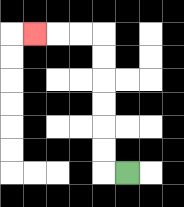{'start': '[5, 7]', 'end': '[1, 1]', 'path_directions': 'L,U,U,U,U,U,U,L,L,L', 'path_coordinates': '[[5, 7], [4, 7], [4, 6], [4, 5], [4, 4], [4, 3], [4, 2], [4, 1], [3, 1], [2, 1], [1, 1]]'}